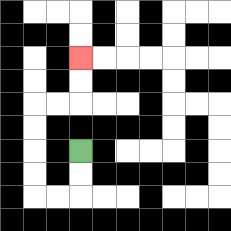{'start': '[3, 6]', 'end': '[3, 2]', 'path_directions': 'D,D,L,L,U,U,U,U,R,R,U,U', 'path_coordinates': '[[3, 6], [3, 7], [3, 8], [2, 8], [1, 8], [1, 7], [1, 6], [1, 5], [1, 4], [2, 4], [3, 4], [3, 3], [3, 2]]'}